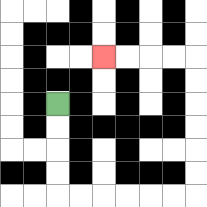{'start': '[2, 4]', 'end': '[4, 2]', 'path_directions': 'D,D,D,D,R,R,R,R,R,R,U,U,U,U,U,U,L,L,L,L', 'path_coordinates': '[[2, 4], [2, 5], [2, 6], [2, 7], [2, 8], [3, 8], [4, 8], [5, 8], [6, 8], [7, 8], [8, 8], [8, 7], [8, 6], [8, 5], [8, 4], [8, 3], [8, 2], [7, 2], [6, 2], [5, 2], [4, 2]]'}